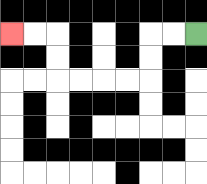{'start': '[8, 1]', 'end': '[0, 1]', 'path_directions': 'L,L,D,D,L,L,L,L,U,U,L,L', 'path_coordinates': '[[8, 1], [7, 1], [6, 1], [6, 2], [6, 3], [5, 3], [4, 3], [3, 3], [2, 3], [2, 2], [2, 1], [1, 1], [0, 1]]'}